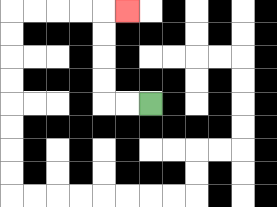{'start': '[6, 4]', 'end': '[5, 0]', 'path_directions': 'L,L,U,U,U,U,R', 'path_coordinates': '[[6, 4], [5, 4], [4, 4], [4, 3], [4, 2], [4, 1], [4, 0], [5, 0]]'}